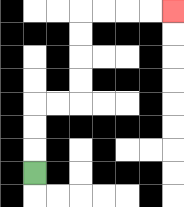{'start': '[1, 7]', 'end': '[7, 0]', 'path_directions': 'U,U,U,R,R,U,U,U,U,R,R,R,R', 'path_coordinates': '[[1, 7], [1, 6], [1, 5], [1, 4], [2, 4], [3, 4], [3, 3], [3, 2], [3, 1], [3, 0], [4, 0], [5, 0], [6, 0], [7, 0]]'}